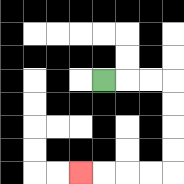{'start': '[4, 3]', 'end': '[3, 7]', 'path_directions': 'R,R,R,D,D,D,D,L,L,L,L', 'path_coordinates': '[[4, 3], [5, 3], [6, 3], [7, 3], [7, 4], [7, 5], [7, 6], [7, 7], [6, 7], [5, 7], [4, 7], [3, 7]]'}